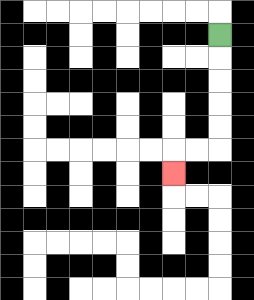{'start': '[9, 1]', 'end': '[7, 7]', 'path_directions': 'D,D,D,D,D,L,L,D', 'path_coordinates': '[[9, 1], [9, 2], [9, 3], [9, 4], [9, 5], [9, 6], [8, 6], [7, 6], [7, 7]]'}